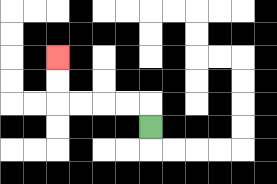{'start': '[6, 5]', 'end': '[2, 2]', 'path_directions': 'U,L,L,L,L,U,U', 'path_coordinates': '[[6, 5], [6, 4], [5, 4], [4, 4], [3, 4], [2, 4], [2, 3], [2, 2]]'}